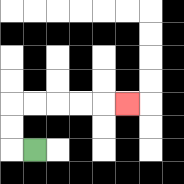{'start': '[1, 6]', 'end': '[5, 4]', 'path_directions': 'L,U,U,R,R,R,R,R', 'path_coordinates': '[[1, 6], [0, 6], [0, 5], [0, 4], [1, 4], [2, 4], [3, 4], [4, 4], [5, 4]]'}